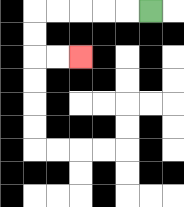{'start': '[6, 0]', 'end': '[3, 2]', 'path_directions': 'L,L,L,L,L,D,D,R,R', 'path_coordinates': '[[6, 0], [5, 0], [4, 0], [3, 0], [2, 0], [1, 0], [1, 1], [1, 2], [2, 2], [3, 2]]'}